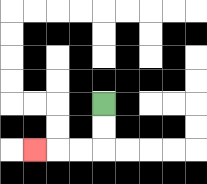{'start': '[4, 4]', 'end': '[1, 6]', 'path_directions': 'D,D,L,L,L', 'path_coordinates': '[[4, 4], [4, 5], [4, 6], [3, 6], [2, 6], [1, 6]]'}